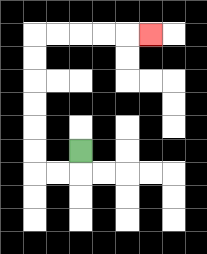{'start': '[3, 6]', 'end': '[6, 1]', 'path_directions': 'D,L,L,U,U,U,U,U,U,R,R,R,R,R', 'path_coordinates': '[[3, 6], [3, 7], [2, 7], [1, 7], [1, 6], [1, 5], [1, 4], [1, 3], [1, 2], [1, 1], [2, 1], [3, 1], [4, 1], [5, 1], [6, 1]]'}